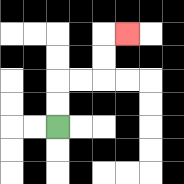{'start': '[2, 5]', 'end': '[5, 1]', 'path_directions': 'U,U,R,R,U,U,R', 'path_coordinates': '[[2, 5], [2, 4], [2, 3], [3, 3], [4, 3], [4, 2], [4, 1], [5, 1]]'}